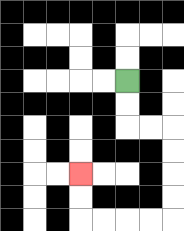{'start': '[5, 3]', 'end': '[3, 7]', 'path_directions': 'D,D,R,R,D,D,D,D,L,L,L,L,U,U', 'path_coordinates': '[[5, 3], [5, 4], [5, 5], [6, 5], [7, 5], [7, 6], [7, 7], [7, 8], [7, 9], [6, 9], [5, 9], [4, 9], [3, 9], [3, 8], [3, 7]]'}